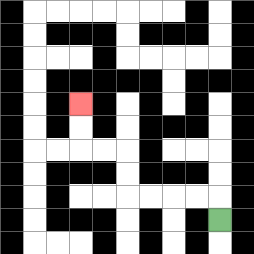{'start': '[9, 9]', 'end': '[3, 4]', 'path_directions': 'U,L,L,L,L,U,U,L,L,U,U', 'path_coordinates': '[[9, 9], [9, 8], [8, 8], [7, 8], [6, 8], [5, 8], [5, 7], [5, 6], [4, 6], [3, 6], [3, 5], [3, 4]]'}